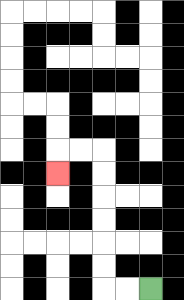{'start': '[6, 12]', 'end': '[2, 7]', 'path_directions': 'L,L,U,U,U,U,U,U,L,L,D', 'path_coordinates': '[[6, 12], [5, 12], [4, 12], [4, 11], [4, 10], [4, 9], [4, 8], [4, 7], [4, 6], [3, 6], [2, 6], [2, 7]]'}